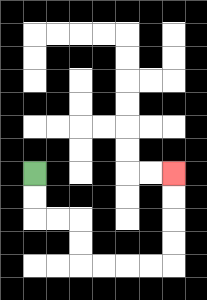{'start': '[1, 7]', 'end': '[7, 7]', 'path_directions': 'D,D,R,R,D,D,R,R,R,R,U,U,U,U', 'path_coordinates': '[[1, 7], [1, 8], [1, 9], [2, 9], [3, 9], [3, 10], [3, 11], [4, 11], [5, 11], [6, 11], [7, 11], [7, 10], [7, 9], [7, 8], [7, 7]]'}